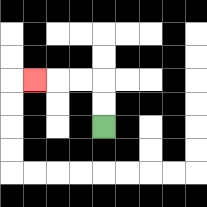{'start': '[4, 5]', 'end': '[1, 3]', 'path_directions': 'U,U,L,L,L', 'path_coordinates': '[[4, 5], [4, 4], [4, 3], [3, 3], [2, 3], [1, 3]]'}